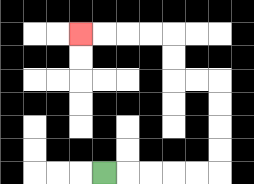{'start': '[4, 7]', 'end': '[3, 1]', 'path_directions': 'R,R,R,R,R,U,U,U,U,L,L,U,U,L,L,L,L', 'path_coordinates': '[[4, 7], [5, 7], [6, 7], [7, 7], [8, 7], [9, 7], [9, 6], [9, 5], [9, 4], [9, 3], [8, 3], [7, 3], [7, 2], [7, 1], [6, 1], [5, 1], [4, 1], [3, 1]]'}